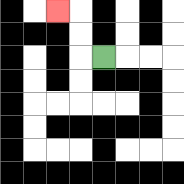{'start': '[4, 2]', 'end': '[2, 0]', 'path_directions': 'L,U,U,L', 'path_coordinates': '[[4, 2], [3, 2], [3, 1], [3, 0], [2, 0]]'}